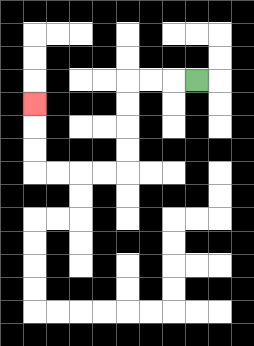{'start': '[8, 3]', 'end': '[1, 4]', 'path_directions': 'L,L,L,D,D,D,D,L,L,L,L,U,U,U', 'path_coordinates': '[[8, 3], [7, 3], [6, 3], [5, 3], [5, 4], [5, 5], [5, 6], [5, 7], [4, 7], [3, 7], [2, 7], [1, 7], [1, 6], [1, 5], [1, 4]]'}